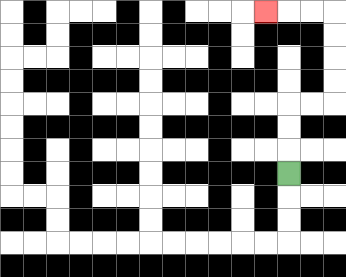{'start': '[12, 7]', 'end': '[11, 0]', 'path_directions': 'U,U,U,R,R,U,U,U,U,L,L,L', 'path_coordinates': '[[12, 7], [12, 6], [12, 5], [12, 4], [13, 4], [14, 4], [14, 3], [14, 2], [14, 1], [14, 0], [13, 0], [12, 0], [11, 0]]'}